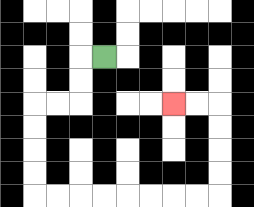{'start': '[4, 2]', 'end': '[7, 4]', 'path_directions': 'L,D,D,L,L,D,D,D,D,R,R,R,R,R,R,R,R,U,U,U,U,L,L', 'path_coordinates': '[[4, 2], [3, 2], [3, 3], [3, 4], [2, 4], [1, 4], [1, 5], [1, 6], [1, 7], [1, 8], [2, 8], [3, 8], [4, 8], [5, 8], [6, 8], [7, 8], [8, 8], [9, 8], [9, 7], [9, 6], [9, 5], [9, 4], [8, 4], [7, 4]]'}